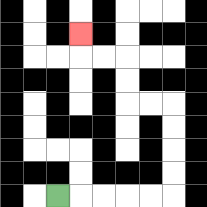{'start': '[2, 8]', 'end': '[3, 1]', 'path_directions': 'R,R,R,R,R,U,U,U,U,L,L,U,U,L,L,U', 'path_coordinates': '[[2, 8], [3, 8], [4, 8], [5, 8], [6, 8], [7, 8], [7, 7], [7, 6], [7, 5], [7, 4], [6, 4], [5, 4], [5, 3], [5, 2], [4, 2], [3, 2], [3, 1]]'}